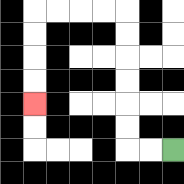{'start': '[7, 6]', 'end': '[1, 4]', 'path_directions': 'L,L,U,U,U,U,U,U,L,L,L,L,D,D,D,D', 'path_coordinates': '[[7, 6], [6, 6], [5, 6], [5, 5], [5, 4], [5, 3], [5, 2], [5, 1], [5, 0], [4, 0], [3, 0], [2, 0], [1, 0], [1, 1], [1, 2], [1, 3], [1, 4]]'}